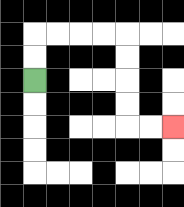{'start': '[1, 3]', 'end': '[7, 5]', 'path_directions': 'U,U,R,R,R,R,D,D,D,D,R,R', 'path_coordinates': '[[1, 3], [1, 2], [1, 1], [2, 1], [3, 1], [4, 1], [5, 1], [5, 2], [5, 3], [5, 4], [5, 5], [6, 5], [7, 5]]'}